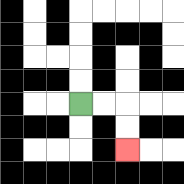{'start': '[3, 4]', 'end': '[5, 6]', 'path_directions': 'R,R,D,D', 'path_coordinates': '[[3, 4], [4, 4], [5, 4], [5, 5], [5, 6]]'}